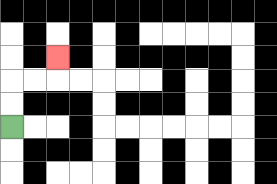{'start': '[0, 5]', 'end': '[2, 2]', 'path_directions': 'U,U,R,R,U', 'path_coordinates': '[[0, 5], [0, 4], [0, 3], [1, 3], [2, 3], [2, 2]]'}